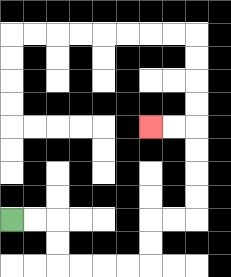{'start': '[0, 9]', 'end': '[6, 5]', 'path_directions': 'R,R,D,D,R,R,R,R,U,U,R,R,U,U,U,U,L,L', 'path_coordinates': '[[0, 9], [1, 9], [2, 9], [2, 10], [2, 11], [3, 11], [4, 11], [5, 11], [6, 11], [6, 10], [6, 9], [7, 9], [8, 9], [8, 8], [8, 7], [8, 6], [8, 5], [7, 5], [6, 5]]'}